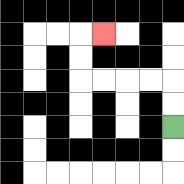{'start': '[7, 5]', 'end': '[4, 1]', 'path_directions': 'U,U,L,L,L,L,U,U,R', 'path_coordinates': '[[7, 5], [7, 4], [7, 3], [6, 3], [5, 3], [4, 3], [3, 3], [3, 2], [3, 1], [4, 1]]'}